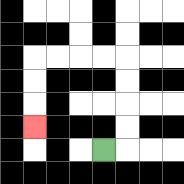{'start': '[4, 6]', 'end': '[1, 5]', 'path_directions': 'R,U,U,U,U,L,L,L,L,D,D,D', 'path_coordinates': '[[4, 6], [5, 6], [5, 5], [5, 4], [5, 3], [5, 2], [4, 2], [3, 2], [2, 2], [1, 2], [1, 3], [1, 4], [1, 5]]'}